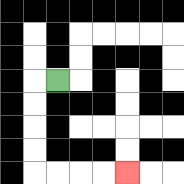{'start': '[2, 3]', 'end': '[5, 7]', 'path_directions': 'L,D,D,D,D,R,R,R,R', 'path_coordinates': '[[2, 3], [1, 3], [1, 4], [1, 5], [1, 6], [1, 7], [2, 7], [3, 7], [4, 7], [5, 7]]'}